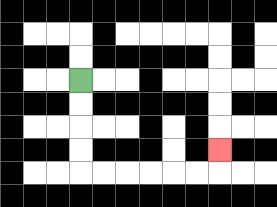{'start': '[3, 3]', 'end': '[9, 6]', 'path_directions': 'D,D,D,D,R,R,R,R,R,R,U', 'path_coordinates': '[[3, 3], [3, 4], [3, 5], [3, 6], [3, 7], [4, 7], [5, 7], [6, 7], [7, 7], [8, 7], [9, 7], [9, 6]]'}